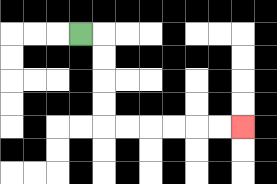{'start': '[3, 1]', 'end': '[10, 5]', 'path_directions': 'R,D,D,D,D,R,R,R,R,R,R', 'path_coordinates': '[[3, 1], [4, 1], [4, 2], [4, 3], [4, 4], [4, 5], [5, 5], [6, 5], [7, 5], [8, 5], [9, 5], [10, 5]]'}